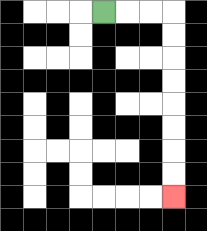{'start': '[4, 0]', 'end': '[7, 8]', 'path_directions': 'R,R,R,D,D,D,D,D,D,D,D', 'path_coordinates': '[[4, 0], [5, 0], [6, 0], [7, 0], [7, 1], [7, 2], [7, 3], [7, 4], [7, 5], [7, 6], [7, 7], [7, 8]]'}